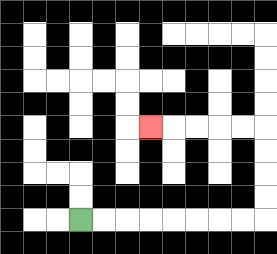{'start': '[3, 9]', 'end': '[6, 5]', 'path_directions': 'R,R,R,R,R,R,R,R,U,U,U,U,L,L,L,L,L', 'path_coordinates': '[[3, 9], [4, 9], [5, 9], [6, 9], [7, 9], [8, 9], [9, 9], [10, 9], [11, 9], [11, 8], [11, 7], [11, 6], [11, 5], [10, 5], [9, 5], [8, 5], [7, 5], [6, 5]]'}